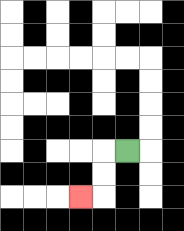{'start': '[5, 6]', 'end': '[3, 8]', 'path_directions': 'L,D,D,L', 'path_coordinates': '[[5, 6], [4, 6], [4, 7], [4, 8], [3, 8]]'}